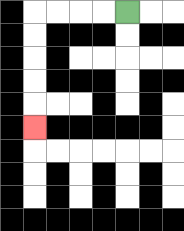{'start': '[5, 0]', 'end': '[1, 5]', 'path_directions': 'L,L,L,L,D,D,D,D,D', 'path_coordinates': '[[5, 0], [4, 0], [3, 0], [2, 0], [1, 0], [1, 1], [1, 2], [1, 3], [1, 4], [1, 5]]'}